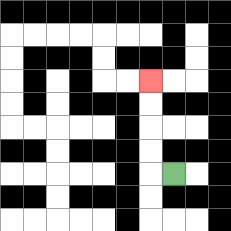{'start': '[7, 7]', 'end': '[6, 3]', 'path_directions': 'L,U,U,U,U', 'path_coordinates': '[[7, 7], [6, 7], [6, 6], [6, 5], [6, 4], [6, 3]]'}